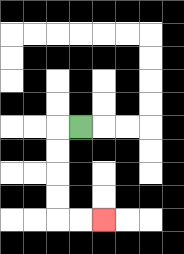{'start': '[3, 5]', 'end': '[4, 9]', 'path_directions': 'L,D,D,D,D,R,R', 'path_coordinates': '[[3, 5], [2, 5], [2, 6], [2, 7], [2, 8], [2, 9], [3, 9], [4, 9]]'}